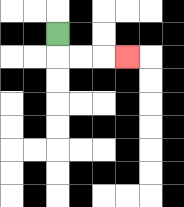{'start': '[2, 1]', 'end': '[5, 2]', 'path_directions': 'D,R,R,R', 'path_coordinates': '[[2, 1], [2, 2], [3, 2], [4, 2], [5, 2]]'}